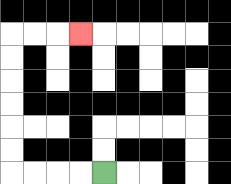{'start': '[4, 7]', 'end': '[3, 1]', 'path_directions': 'L,L,L,L,U,U,U,U,U,U,R,R,R', 'path_coordinates': '[[4, 7], [3, 7], [2, 7], [1, 7], [0, 7], [0, 6], [0, 5], [0, 4], [0, 3], [0, 2], [0, 1], [1, 1], [2, 1], [3, 1]]'}